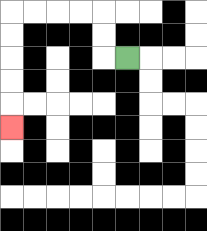{'start': '[5, 2]', 'end': '[0, 5]', 'path_directions': 'L,U,U,L,L,L,L,D,D,D,D,D', 'path_coordinates': '[[5, 2], [4, 2], [4, 1], [4, 0], [3, 0], [2, 0], [1, 0], [0, 0], [0, 1], [0, 2], [0, 3], [0, 4], [0, 5]]'}